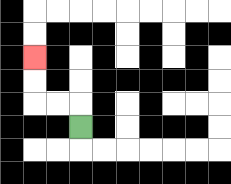{'start': '[3, 5]', 'end': '[1, 2]', 'path_directions': 'U,L,L,U,U', 'path_coordinates': '[[3, 5], [3, 4], [2, 4], [1, 4], [1, 3], [1, 2]]'}